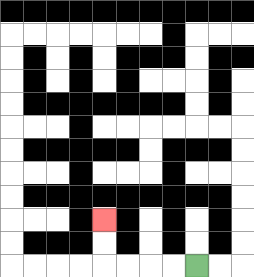{'start': '[8, 11]', 'end': '[4, 9]', 'path_directions': 'L,L,L,L,U,U', 'path_coordinates': '[[8, 11], [7, 11], [6, 11], [5, 11], [4, 11], [4, 10], [4, 9]]'}